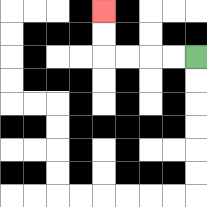{'start': '[8, 2]', 'end': '[4, 0]', 'path_directions': 'L,L,L,L,U,U', 'path_coordinates': '[[8, 2], [7, 2], [6, 2], [5, 2], [4, 2], [4, 1], [4, 0]]'}